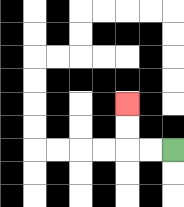{'start': '[7, 6]', 'end': '[5, 4]', 'path_directions': 'L,L,U,U', 'path_coordinates': '[[7, 6], [6, 6], [5, 6], [5, 5], [5, 4]]'}